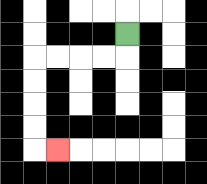{'start': '[5, 1]', 'end': '[2, 6]', 'path_directions': 'D,L,L,L,L,D,D,D,D,R', 'path_coordinates': '[[5, 1], [5, 2], [4, 2], [3, 2], [2, 2], [1, 2], [1, 3], [1, 4], [1, 5], [1, 6], [2, 6]]'}